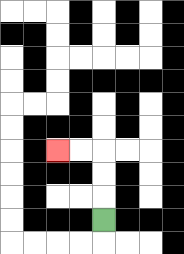{'start': '[4, 9]', 'end': '[2, 6]', 'path_directions': 'U,U,U,L,L', 'path_coordinates': '[[4, 9], [4, 8], [4, 7], [4, 6], [3, 6], [2, 6]]'}